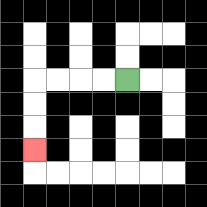{'start': '[5, 3]', 'end': '[1, 6]', 'path_directions': 'L,L,L,L,D,D,D', 'path_coordinates': '[[5, 3], [4, 3], [3, 3], [2, 3], [1, 3], [1, 4], [1, 5], [1, 6]]'}